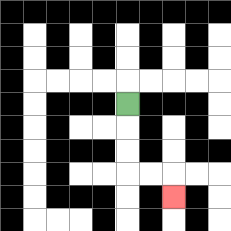{'start': '[5, 4]', 'end': '[7, 8]', 'path_directions': 'D,D,D,R,R,D', 'path_coordinates': '[[5, 4], [5, 5], [5, 6], [5, 7], [6, 7], [7, 7], [7, 8]]'}